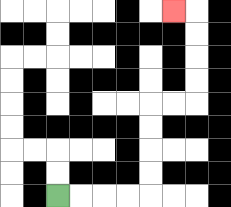{'start': '[2, 8]', 'end': '[7, 0]', 'path_directions': 'R,R,R,R,U,U,U,U,R,R,U,U,U,U,L', 'path_coordinates': '[[2, 8], [3, 8], [4, 8], [5, 8], [6, 8], [6, 7], [6, 6], [6, 5], [6, 4], [7, 4], [8, 4], [8, 3], [8, 2], [8, 1], [8, 0], [7, 0]]'}